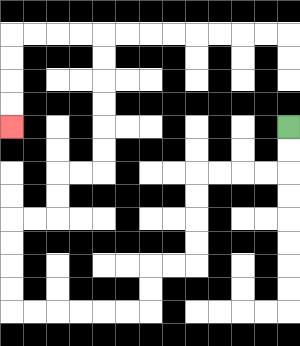{'start': '[12, 5]', 'end': '[0, 5]', 'path_directions': 'D,D,L,L,L,L,D,D,D,D,L,L,D,D,L,L,L,L,L,L,U,U,U,U,R,R,U,U,R,R,U,U,U,U,U,U,L,L,L,L,D,D,D,D', 'path_coordinates': '[[12, 5], [12, 6], [12, 7], [11, 7], [10, 7], [9, 7], [8, 7], [8, 8], [8, 9], [8, 10], [8, 11], [7, 11], [6, 11], [6, 12], [6, 13], [5, 13], [4, 13], [3, 13], [2, 13], [1, 13], [0, 13], [0, 12], [0, 11], [0, 10], [0, 9], [1, 9], [2, 9], [2, 8], [2, 7], [3, 7], [4, 7], [4, 6], [4, 5], [4, 4], [4, 3], [4, 2], [4, 1], [3, 1], [2, 1], [1, 1], [0, 1], [0, 2], [0, 3], [0, 4], [0, 5]]'}